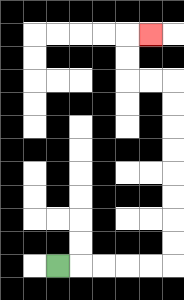{'start': '[2, 11]', 'end': '[6, 1]', 'path_directions': 'R,R,R,R,R,U,U,U,U,U,U,U,U,L,L,U,U,R', 'path_coordinates': '[[2, 11], [3, 11], [4, 11], [5, 11], [6, 11], [7, 11], [7, 10], [7, 9], [7, 8], [7, 7], [7, 6], [7, 5], [7, 4], [7, 3], [6, 3], [5, 3], [5, 2], [5, 1], [6, 1]]'}